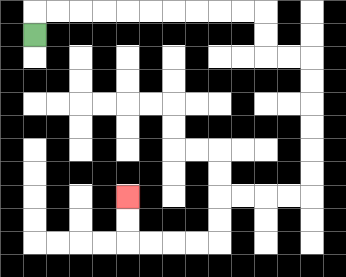{'start': '[1, 1]', 'end': '[5, 8]', 'path_directions': 'U,R,R,R,R,R,R,R,R,R,R,D,D,R,R,D,D,D,D,D,D,L,L,L,L,D,D,L,L,L,L,U,U', 'path_coordinates': '[[1, 1], [1, 0], [2, 0], [3, 0], [4, 0], [5, 0], [6, 0], [7, 0], [8, 0], [9, 0], [10, 0], [11, 0], [11, 1], [11, 2], [12, 2], [13, 2], [13, 3], [13, 4], [13, 5], [13, 6], [13, 7], [13, 8], [12, 8], [11, 8], [10, 8], [9, 8], [9, 9], [9, 10], [8, 10], [7, 10], [6, 10], [5, 10], [5, 9], [5, 8]]'}